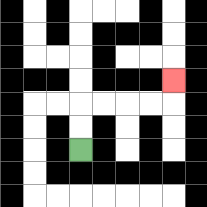{'start': '[3, 6]', 'end': '[7, 3]', 'path_directions': 'U,U,R,R,R,R,U', 'path_coordinates': '[[3, 6], [3, 5], [3, 4], [4, 4], [5, 4], [6, 4], [7, 4], [7, 3]]'}